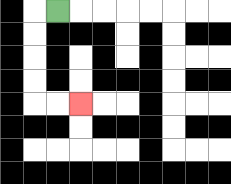{'start': '[2, 0]', 'end': '[3, 4]', 'path_directions': 'L,D,D,D,D,R,R', 'path_coordinates': '[[2, 0], [1, 0], [1, 1], [1, 2], [1, 3], [1, 4], [2, 4], [3, 4]]'}